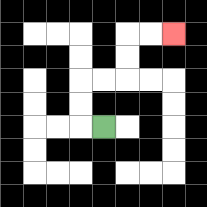{'start': '[4, 5]', 'end': '[7, 1]', 'path_directions': 'L,U,U,R,R,U,U,R,R', 'path_coordinates': '[[4, 5], [3, 5], [3, 4], [3, 3], [4, 3], [5, 3], [5, 2], [5, 1], [6, 1], [7, 1]]'}